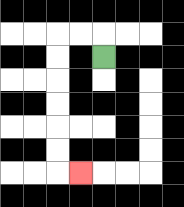{'start': '[4, 2]', 'end': '[3, 7]', 'path_directions': 'U,L,L,D,D,D,D,D,D,R', 'path_coordinates': '[[4, 2], [4, 1], [3, 1], [2, 1], [2, 2], [2, 3], [2, 4], [2, 5], [2, 6], [2, 7], [3, 7]]'}